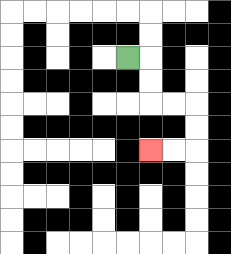{'start': '[5, 2]', 'end': '[6, 6]', 'path_directions': 'R,D,D,R,R,D,D,L,L', 'path_coordinates': '[[5, 2], [6, 2], [6, 3], [6, 4], [7, 4], [8, 4], [8, 5], [8, 6], [7, 6], [6, 6]]'}